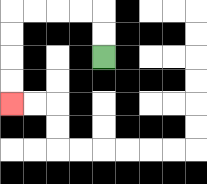{'start': '[4, 2]', 'end': '[0, 4]', 'path_directions': 'U,U,L,L,L,L,D,D,D,D', 'path_coordinates': '[[4, 2], [4, 1], [4, 0], [3, 0], [2, 0], [1, 0], [0, 0], [0, 1], [0, 2], [0, 3], [0, 4]]'}